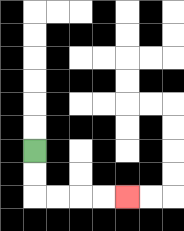{'start': '[1, 6]', 'end': '[5, 8]', 'path_directions': 'D,D,R,R,R,R', 'path_coordinates': '[[1, 6], [1, 7], [1, 8], [2, 8], [3, 8], [4, 8], [5, 8]]'}